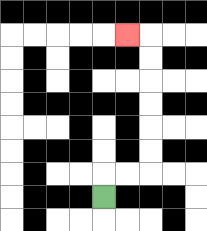{'start': '[4, 8]', 'end': '[5, 1]', 'path_directions': 'U,R,R,U,U,U,U,U,U,L', 'path_coordinates': '[[4, 8], [4, 7], [5, 7], [6, 7], [6, 6], [6, 5], [6, 4], [6, 3], [6, 2], [6, 1], [5, 1]]'}